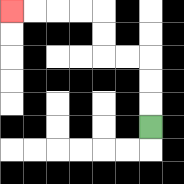{'start': '[6, 5]', 'end': '[0, 0]', 'path_directions': 'U,U,U,L,L,U,U,L,L,L,L', 'path_coordinates': '[[6, 5], [6, 4], [6, 3], [6, 2], [5, 2], [4, 2], [4, 1], [4, 0], [3, 0], [2, 0], [1, 0], [0, 0]]'}